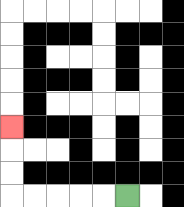{'start': '[5, 8]', 'end': '[0, 5]', 'path_directions': 'L,L,L,L,L,U,U,U', 'path_coordinates': '[[5, 8], [4, 8], [3, 8], [2, 8], [1, 8], [0, 8], [0, 7], [0, 6], [0, 5]]'}